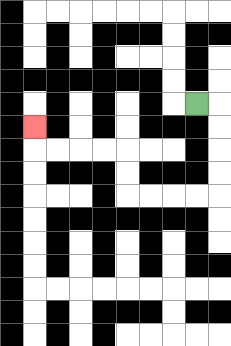{'start': '[8, 4]', 'end': '[1, 5]', 'path_directions': 'R,D,D,D,D,L,L,L,L,U,U,L,L,L,L,U', 'path_coordinates': '[[8, 4], [9, 4], [9, 5], [9, 6], [9, 7], [9, 8], [8, 8], [7, 8], [6, 8], [5, 8], [5, 7], [5, 6], [4, 6], [3, 6], [2, 6], [1, 6], [1, 5]]'}